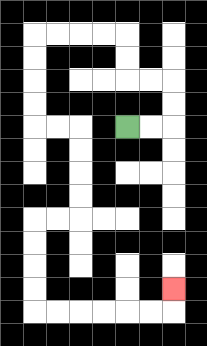{'start': '[5, 5]', 'end': '[7, 12]', 'path_directions': 'R,R,U,U,L,L,U,U,L,L,L,L,D,D,D,D,R,R,D,D,D,D,L,L,D,D,D,D,R,R,R,R,R,R,U', 'path_coordinates': '[[5, 5], [6, 5], [7, 5], [7, 4], [7, 3], [6, 3], [5, 3], [5, 2], [5, 1], [4, 1], [3, 1], [2, 1], [1, 1], [1, 2], [1, 3], [1, 4], [1, 5], [2, 5], [3, 5], [3, 6], [3, 7], [3, 8], [3, 9], [2, 9], [1, 9], [1, 10], [1, 11], [1, 12], [1, 13], [2, 13], [3, 13], [4, 13], [5, 13], [6, 13], [7, 13], [7, 12]]'}